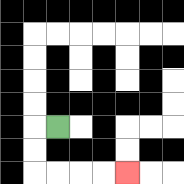{'start': '[2, 5]', 'end': '[5, 7]', 'path_directions': 'L,D,D,R,R,R,R', 'path_coordinates': '[[2, 5], [1, 5], [1, 6], [1, 7], [2, 7], [3, 7], [4, 7], [5, 7]]'}